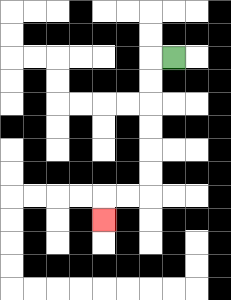{'start': '[7, 2]', 'end': '[4, 9]', 'path_directions': 'L,D,D,D,D,D,D,L,L,D', 'path_coordinates': '[[7, 2], [6, 2], [6, 3], [6, 4], [6, 5], [6, 6], [6, 7], [6, 8], [5, 8], [4, 8], [4, 9]]'}